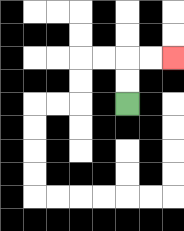{'start': '[5, 4]', 'end': '[7, 2]', 'path_directions': 'U,U,R,R', 'path_coordinates': '[[5, 4], [5, 3], [5, 2], [6, 2], [7, 2]]'}